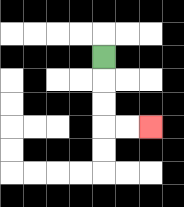{'start': '[4, 2]', 'end': '[6, 5]', 'path_directions': 'D,D,D,R,R', 'path_coordinates': '[[4, 2], [4, 3], [4, 4], [4, 5], [5, 5], [6, 5]]'}